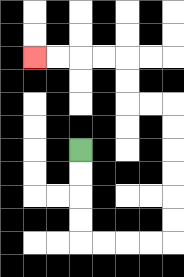{'start': '[3, 6]', 'end': '[1, 2]', 'path_directions': 'D,D,D,D,R,R,R,R,U,U,U,U,U,U,L,L,U,U,L,L,L,L', 'path_coordinates': '[[3, 6], [3, 7], [3, 8], [3, 9], [3, 10], [4, 10], [5, 10], [6, 10], [7, 10], [7, 9], [7, 8], [7, 7], [7, 6], [7, 5], [7, 4], [6, 4], [5, 4], [5, 3], [5, 2], [4, 2], [3, 2], [2, 2], [1, 2]]'}